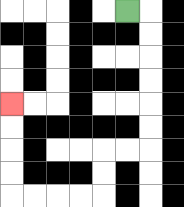{'start': '[5, 0]', 'end': '[0, 4]', 'path_directions': 'R,D,D,D,D,D,D,L,L,D,D,L,L,L,L,U,U,U,U', 'path_coordinates': '[[5, 0], [6, 0], [6, 1], [6, 2], [6, 3], [6, 4], [6, 5], [6, 6], [5, 6], [4, 6], [4, 7], [4, 8], [3, 8], [2, 8], [1, 8], [0, 8], [0, 7], [0, 6], [0, 5], [0, 4]]'}